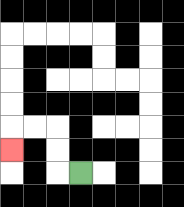{'start': '[3, 7]', 'end': '[0, 6]', 'path_directions': 'L,U,U,L,L,D', 'path_coordinates': '[[3, 7], [2, 7], [2, 6], [2, 5], [1, 5], [0, 5], [0, 6]]'}